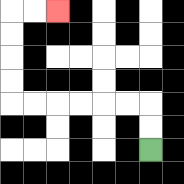{'start': '[6, 6]', 'end': '[2, 0]', 'path_directions': 'U,U,L,L,L,L,L,L,U,U,U,U,R,R', 'path_coordinates': '[[6, 6], [6, 5], [6, 4], [5, 4], [4, 4], [3, 4], [2, 4], [1, 4], [0, 4], [0, 3], [0, 2], [0, 1], [0, 0], [1, 0], [2, 0]]'}